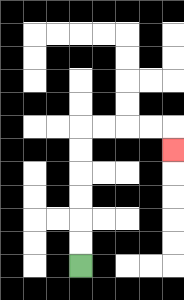{'start': '[3, 11]', 'end': '[7, 6]', 'path_directions': 'U,U,U,U,U,U,R,R,R,R,D', 'path_coordinates': '[[3, 11], [3, 10], [3, 9], [3, 8], [3, 7], [3, 6], [3, 5], [4, 5], [5, 5], [6, 5], [7, 5], [7, 6]]'}